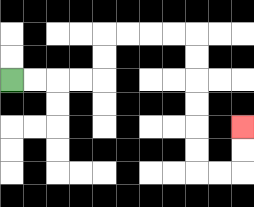{'start': '[0, 3]', 'end': '[10, 5]', 'path_directions': 'R,R,R,R,U,U,R,R,R,R,D,D,D,D,D,D,R,R,U,U', 'path_coordinates': '[[0, 3], [1, 3], [2, 3], [3, 3], [4, 3], [4, 2], [4, 1], [5, 1], [6, 1], [7, 1], [8, 1], [8, 2], [8, 3], [8, 4], [8, 5], [8, 6], [8, 7], [9, 7], [10, 7], [10, 6], [10, 5]]'}